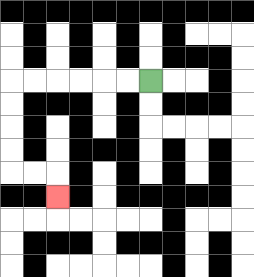{'start': '[6, 3]', 'end': '[2, 8]', 'path_directions': 'L,L,L,L,L,L,D,D,D,D,R,R,D', 'path_coordinates': '[[6, 3], [5, 3], [4, 3], [3, 3], [2, 3], [1, 3], [0, 3], [0, 4], [0, 5], [0, 6], [0, 7], [1, 7], [2, 7], [2, 8]]'}